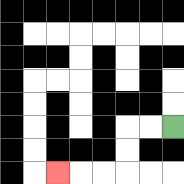{'start': '[7, 5]', 'end': '[2, 7]', 'path_directions': 'L,L,D,D,L,L,L', 'path_coordinates': '[[7, 5], [6, 5], [5, 5], [5, 6], [5, 7], [4, 7], [3, 7], [2, 7]]'}